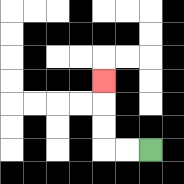{'start': '[6, 6]', 'end': '[4, 3]', 'path_directions': 'L,L,U,U,U', 'path_coordinates': '[[6, 6], [5, 6], [4, 6], [4, 5], [4, 4], [4, 3]]'}